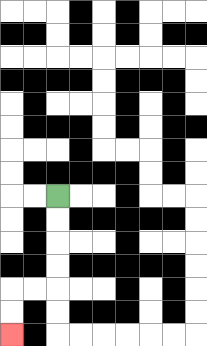{'start': '[2, 8]', 'end': '[0, 14]', 'path_directions': 'D,D,D,D,L,L,D,D', 'path_coordinates': '[[2, 8], [2, 9], [2, 10], [2, 11], [2, 12], [1, 12], [0, 12], [0, 13], [0, 14]]'}